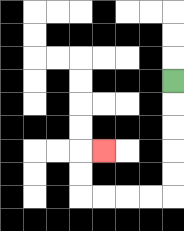{'start': '[7, 3]', 'end': '[4, 6]', 'path_directions': 'D,D,D,D,D,L,L,L,L,U,U,R', 'path_coordinates': '[[7, 3], [7, 4], [7, 5], [7, 6], [7, 7], [7, 8], [6, 8], [5, 8], [4, 8], [3, 8], [3, 7], [3, 6], [4, 6]]'}